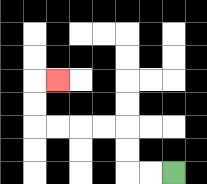{'start': '[7, 7]', 'end': '[2, 3]', 'path_directions': 'L,L,U,U,L,L,L,L,U,U,R', 'path_coordinates': '[[7, 7], [6, 7], [5, 7], [5, 6], [5, 5], [4, 5], [3, 5], [2, 5], [1, 5], [1, 4], [1, 3], [2, 3]]'}